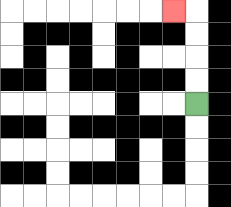{'start': '[8, 4]', 'end': '[7, 0]', 'path_directions': 'U,U,U,U,L', 'path_coordinates': '[[8, 4], [8, 3], [8, 2], [8, 1], [8, 0], [7, 0]]'}